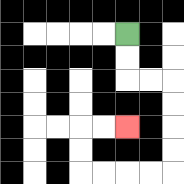{'start': '[5, 1]', 'end': '[5, 5]', 'path_directions': 'D,D,R,R,D,D,D,D,L,L,L,L,U,U,R,R', 'path_coordinates': '[[5, 1], [5, 2], [5, 3], [6, 3], [7, 3], [7, 4], [7, 5], [7, 6], [7, 7], [6, 7], [5, 7], [4, 7], [3, 7], [3, 6], [3, 5], [4, 5], [5, 5]]'}